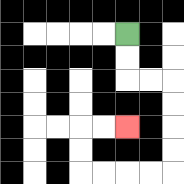{'start': '[5, 1]', 'end': '[5, 5]', 'path_directions': 'D,D,R,R,D,D,D,D,L,L,L,L,U,U,R,R', 'path_coordinates': '[[5, 1], [5, 2], [5, 3], [6, 3], [7, 3], [7, 4], [7, 5], [7, 6], [7, 7], [6, 7], [5, 7], [4, 7], [3, 7], [3, 6], [3, 5], [4, 5], [5, 5]]'}